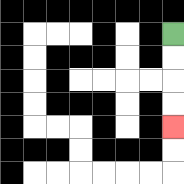{'start': '[7, 1]', 'end': '[7, 5]', 'path_directions': 'D,D,D,D', 'path_coordinates': '[[7, 1], [7, 2], [7, 3], [7, 4], [7, 5]]'}